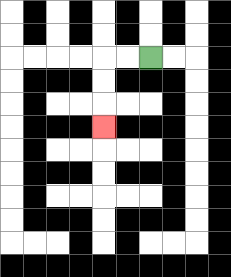{'start': '[6, 2]', 'end': '[4, 5]', 'path_directions': 'L,L,D,D,D', 'path_coordinates': '[[6, 2], [5, 2], [4, 2], [4, 3], [4, 4], [4, 5]]'}